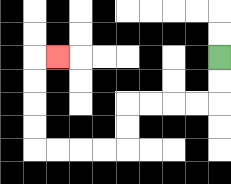{'start': '[9, 2]', 'end': '[2, 2]', 'path_directions': 'D,D,L,L,L,L,D,D,L,L,L,L,U,U,U,U,R', 'path_coordinates': '[[9, 2], [9, 3], [9, 4], [8, 4], [7, 4], [6, 4], [5, 4], [5, 5], [5, 6], [4, 6], [3, 6], [2, 6], [1, 6], [1, 5], [1, 4], [1, 3], [1, 2], [2, 2]]'}